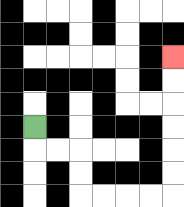{'start': '[1, 5]', 'end': '[7, 2]', 'path_directions': 'D,R,R,D,D,R,R,R,R,U,U,U,U,U,U', 'path_coordinates': '[[1, 5], [1, 6], [2, 6], [3, 6], [3, 7], [3, 8], [4, 8], [5, 8], [6, 8], [7, 8], [7, 7], [7, 6], [7, 5], [7, 4], [7, 3], [7, 2]]'}